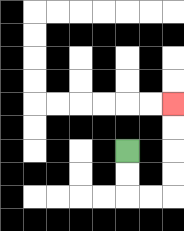{'start': '[5, 6]', 'end': '[7, 4]', 'path_directions': 'D,D,R,R,U,U,U,U', 'path_coordinates': '[[5, 6], [5, 7], [5, 8], [6, 8], [7, 8], [7, 7], [7, 6], [7, 5], [7, 4]]'}